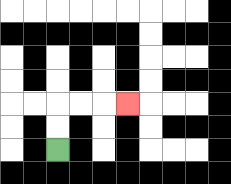{'start': '[2, 6]', 'end': '[5, 4]', 'path_directions': 'U,U,R,R,R', 'path_coordinates': '[[2, 6], [2, 5], [2, 4], [3, 4], [4, 4], [5, 4]]'}